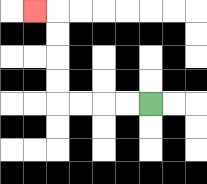{'start': '[6, 4]', 'end': '[1, 0]', 'path_directions': 'L,L,L,L,U,U,U,U,L', 'path_coordinates': '[[6, 4], [5, 4], [4, 4], [3, 4], [2, 4], [2, 3], [2, 2], [2, 1], [2, 0], [1, 0]]'}